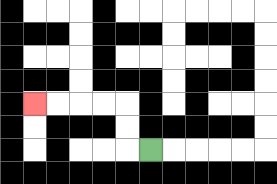{'start': '[6, 6]', 'end': '[1, 4]', 'path_directions': 'L,U,U,L,L,L,L', 'path_coordinates': '[[6, 6], [5, 6], [5, 5], [5, 4], [4, 4], [3, 4], [2, 4], [1, 4]]'}